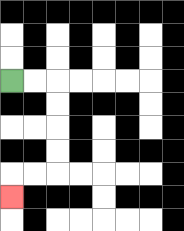{'start': '[0, 3]', 'end': '[0, 8]', 'path_directions': 'R,R,D,D,D,D,L,L,D', 'path_coordinates': '[[0, 3], [1, 3], [2, 3], [2, 4], [2, 5], [2, 6], [2, 7], [1, 7], [0, 7], [0, 8]]'}